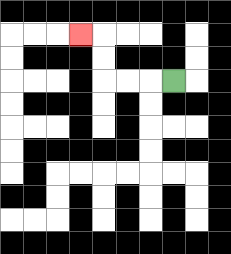{'start': '[7, 3]', 'end': '[3, 1]', 'path_directions': 'L,L,L,U,U,L', 'path_coordinates': '[[7, 3], [6, 3], [5, 3], [4, 3], [4, 2], [4, 1], [3, 1]]'}